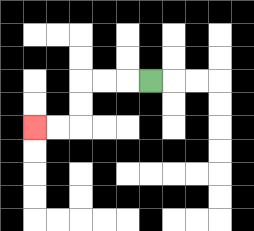{'start': '[6, 3]', 'end': '[1, 5]', 'path_directions': 'L,L,L,D,D,L,L', 'path_coordinates': '[[6, 3], [5, 3], [4, 3], [3, 3], [3, 4], [3, 5], [2, 5], [1, 5]]'}